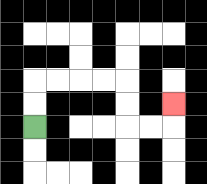{'start': '[1, 5]', 'end': '[7, 4]', 'path_directions': 'U,U,R,R,R,R,D,D,R,R,U', 'path_coordinates': '[[1, 5], [1, 4], [1, 3], [2, 3], [3, 3], [4, 3], [5, 3], [5, 4], [5, 5], [6, 5], [7, 5], [7, 4]]'}